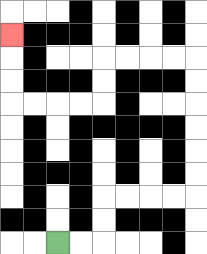{'start': '[2, 10]', 'end': '[0, 1]', 'path_directions': 'R,R,U,U,R,R,R,R,U,U,U,U,U,U,L,L,L,L,D,D,L,L,L,L,U,U,U', 'path_coordinates': '[[2, 10], [3, 10], [4, 10], [4, 9], [4, 8], [5, 8], [6, 8], [7, 8], [8, 8], [8, 7], [8, 6], [8, 5], [8, 4], [8, 3], [8, 2], [7, 2], [6, 2], [5, 2], [4, 2], [4, 3], [4, 4], [3, 4], [2, 4], [1, 4], [0, 4], [0, 3], [0, 2], [0, 1]]'}